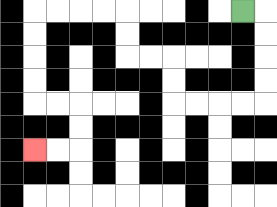{'start': '[10, 0]', 'end': '[1, 6]', 'path_directions': 'R,D,D,D,D,L,L,L,L,U,U,L,L,U,U,L,L,L,L,D,D,D,D,R,R,D,D,L,L', 'path_coordinates': '[[10, 0], [11, 0], [11, 1], [11, 2], [11, 3], [11, 4], [10, 4], [9, 4], [8, 4], [7, 4], [7, 3], [7, 2], [6, 2], [5, 2], [5, 1], [5, 0], [4, 0], [3, 0], [2, 0], [1, 0], [1, 1], [1, 2], [1, 3], [1, 4], [2, 4], [3, 4], [3, 5], [3, 6], [2, 6], [1, 6]]'}